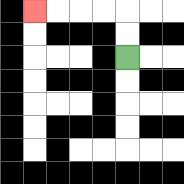{'start': '[5, 2]', 'end': '[1, 0]', 'path_directions': 'U,U,L,L,L,L', 'path_coordinates': '[[5, 2], [5, 1], [5, 0], [4, 0], [3, 0], [2, 0], [1, 0]]'}